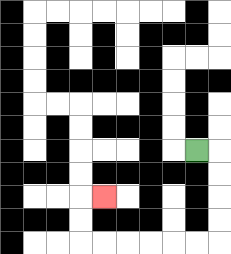{'start': '[8, 6]', 'end': '[4, 8]', 'path_directions': 'R,D,D,D,D,L,L,L,L,L,L,U,U,R', 'path_coordinates': '[[8, 6], [9, 6], [9, 7], [9, 8], [9, 9], [9, 10], [8, 10], [7, 10], [6, 10], [5, 10], [4, 10], [3, 10], [3, 9], [3, 8], [4, 8]]'}